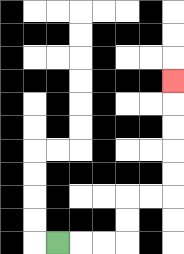{'start': '[2, 10]', 'end': '[7, 3]', 'path_directions': 'R,R,R,U,U,R,R,U,U,U,U,U', 'path_coordinates': '[[2, 10], [3, 10], [4, 10], [5, 10], [5, 9], [5, 8], [6, 8], [7, 8], [7, 7], [7, 6], [7, 5], [7, 4], [7, 3]]'}